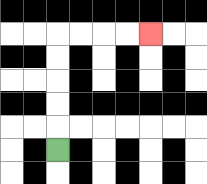{'start': '[2, 6]', 'end': '[6, 1]', 'path_directions': 'U,U,U,U,U,R,R,R,R', 'path_coordinates': '[[2, 6], [2, 5], [2, 4], [2, 3], [2, 2], [2, 1], [3, 1], [4, 1], [5, 1], [6, 1]]'}